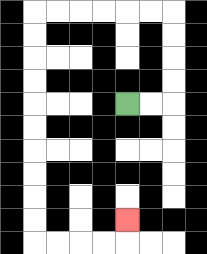{'start': '[5, 4]', 'end': '[5, 9]', 'path_directions': 'R,R,U,U,U,U,L,L,L,L,L,L,D,D,D,D,D,D,D,D,D,D,R,R,R,R,U', 'path_coordinates': '[[5, 4], [6, 4], [7, 4], [7, 3], [7, 2], [7, 1], [7, 0], [6, 0], [5, 0], [4, 0], [3, 0], [2, 0], [1, 0], [1, 1], [1, 2], [1, 3], [1, 4], [1, 5], [1, 6], [1, 7], [1, 8], [1, 9], [1, 10], [2, 10], [3, 10], [4, 10], [5, 10], [5, 9]]'}